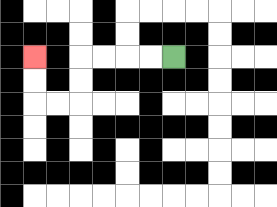{'start': '[7, 2]', 'end': '[1, 2]', 'path_directions': 'L,L,L,L,D,D,L,L,U,U', 'path_coordinates': '[[7, 2], [6, 2], [5, 2], [4, 2], [3, 2], [3, 3], [3, 4], [2, 4], [1, 4], [1, 3], [1, 2]]'}